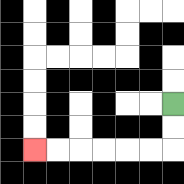{'start': '[7, 4]', 'end': '[1, 6]', 'path_directions': 'D,D,L,L,L,L,L,L', 'path_coordinates': '[[7, 4], [7, 5], [7, 6], [6, 6], [5, 6], [4, 6], [3, 6], [2, 6], [1, 6]]'}